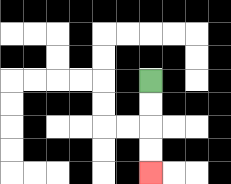{'start': '[6, 3]', 'end': '[6, 7]', 'path_directions': 'D,D,D,D', 'path_coordinates': '[[6, 3], [6, 4], [6, 5], [6, 6], [6, 7]]'}